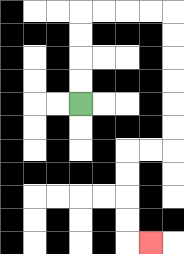{'start': '[3, 4]', 'end': '[6, 10]', 'path_directions': 'U,U,U,U,R,R,R,R,D,D,D,D,D,D,L,L,D,D,D,D,R', 'path_coordinates': '[[3, 4], [3, 3], [3, 2], [3, 1], [3, 0], [4, 0], [5, 0], [6, 0], [7, 0], [7, 1], [7, 2], [7, 3], [7, 4], [7, 5], [7, 6], [6, 6], [5, 6], [5, 7], [5, 8], [5, 9], [5, 10], [6, 10]]'}